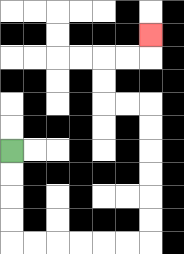{'start': '[0, 6]', 'end': '[6, 1]', 'path_directions': 'D,D,D,D,R,R,R,R,R,R,U,U,U,U,U,U,L,L,U,U,R,R,U', 'path_coordinates': '[[0, 6], [0, 7], [0, 8], [0, 9], [0, 10], [1, 10], [2, 10], [3, 10], [4, 10], [5, 10], [6, 10], [6, 9], [6, 8], [6, 7], [6, 6], [6, 5], [6, 4], [5, 4], [4, 4], [4, 3], [4, 2], [5, 2], [6, 2], [6, 1]]'}